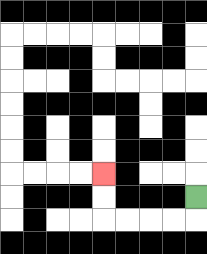{'start': '[8, 8]', 'end': '[4, 7]', 'path_directions': 'D,L,L,L,L,U,U', 'path_coordinates': '[[8, 8], [8, 9], [7, 9], [6, 9], [5, 9], [4, 9], [4, 8], [4, 7]]'}